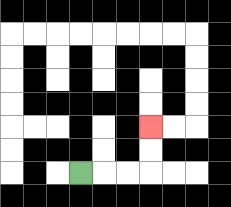{'start': '[3, 7]', 'end': '[6, 5]', 'path_directions': 'R,R,R,U,U', 'path_coordinates': '[[3, 7], [4, 7], [5, 7], [6, 7], [6, 6], [6, 5]]'}